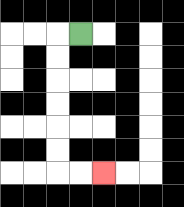{'start': '[3, 1]', 'end': '[4, 7]', 'path_directions': 'L,D,D,D,D,D,D,R,R', 'path_coordinates': '[[3, 1], [2, 1], [2, 2], [2, 3], [2, 4], [2, 5], [2, 6], [2, 7], [3, 7], [4, 7]]'}